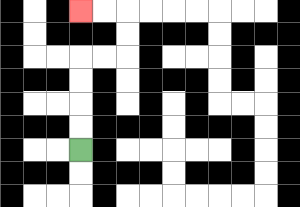{'start': '[3, 6]', 'end': '[3, 0]', 'path_directions': 'U,U,U,U,R,R,U,U,L,L', 'path_coordinates': '[[3, 6], [3, 5], [3, 4], [3, 3], [3, 2], [4, 2], [5, 2], [5, 1], [5, 0], [4, 0], [3, 0]]'}